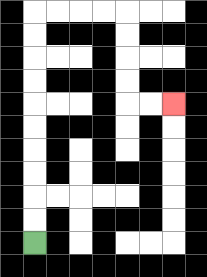{'start': '[1, 10]', 'end': '[7, 4]', 'path_directions': 'U,U,U,U,U,U,U,U,U,U,R,R,R,R,D,D,D,D,R,R', 'path_coordinates': '[[1, 10], [1, 9], [1, 8], [1, 7], [1, 6], [1, 5], [1, 4], [1, 3], [1, 2], [1, 1], [1, 0], [2, 0], [3, 0], [4, 0], [5, 0], [5, 1], [5, 2], [5, 3], [5, 4], [6, 4], [7, 4]]'}